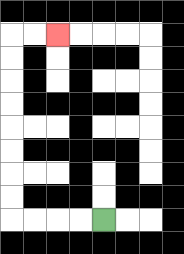{'start': '[4, 9]', 'end': '[2, 1]', 'path_directions': 'L,L,L,L,U,U,U,U,U,U,U,U,R,R', 'path_coordinates': '[[4, 9], [3, 9], [2, 9], [1, 9], [0, 9], [0, 8], [0, 7], [0, 6], [0, 5], [0, 4], [0, 3], [0, 2], [0, 1], [1, 1], [2, 1]]'}